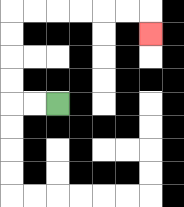{'start': '[2, 4]', 'end': '[6, 1]', 'path_directions': 'L,L,U,U,U,U,R,R,R,R,R,R,D', 'path_coordinates': '[[2, 4], [1, 4], [0, 4], [0, 3], [0, 2], [0, 1], [0, 0], [1, 0], [2, 0], [3, 0], [4, 0], [5, 0], [6, 0], [6, 1]]'}